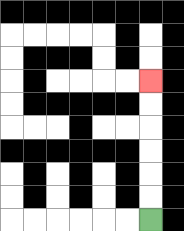{'start': '[6, 9]', 'end': '[6, 3]', 'path_directions': 'U,U,U,U,U,U', 'path_coordinates': '[[6, 9], [6, 8], [6, 7], [6, 6], [6, 5], [6, 4], [6, 3]]'}